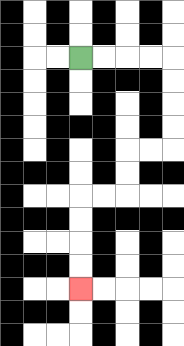{'start': '[3, 2]', 'end': '[3, 12]', 'path_directions': 'R,R,R,R,D,D,D,D,L,L,D,D,L,L,D,D,D,D', 'path_coordinates': '[[3, 2], [4, 2], [5, 2], [6, 2], [7, 2], [7, 3], [7, 4], [7, 5], [7, 6], [6, 6], [5, 6], [5, 7], [5, 8], [4, 8], [3, 8], [3, 9], [3, 10], [3, 11], [3, 12]]'}